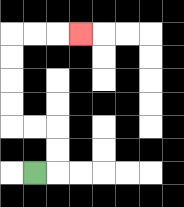{'start': '[1, 7]', 'end': '[3, 1]', 'path_directions': 'R,U,U,L,L,U,U,U,U,R,R,R', 'path_coordinates': '[[1, 7], [2, 7], [2, 6], [2, 5], [1, 5], [0, 5], [0, 4], [0, 3], [0, 2], [0, 1], [1, 1], [2, 1], [3, 1]]'}